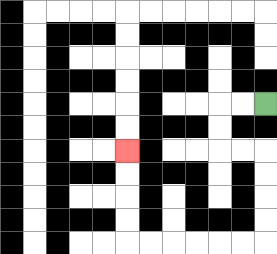{'start': '[11, 4]', 'end': '[5, 6]', 'path_directions': 'L,L,D,D,R,R,D,D,D,D,L,L,L,L,L,L,U,U,U,U', 'path_coordinates': '[[11, 4], [10, 4], [9, 4], [9, 5], [9, 6], [10, 6], [11, 6], [11, 7], [11, 8], [11, 9], [11, 10], [10, 10], [9, 10], [8, 10], [7, 10], [6, 10], [5, 10], [5, 9], [5, 8], [5, 7], [5, 6]]'}